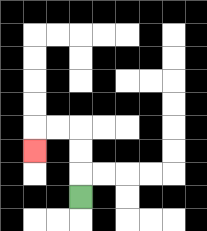{'start': '[3, 8]', 'end': '[1, 6]', 'path_directions': 'U,U,U,L,L,D', 'path_coordinates': '[[3, 8], [3, 7], [3, 6], [3, 5], [2, 5], [1, 5], [1, 6]]'}